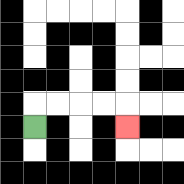{'start': '[1, 5]', 'end': '[5, 5]', 'path_directions': 'U,R,R,R,R,D', 'path_coordinates': '[[1, 5], [1, 4], [2, 4], [3, 4], [4, 4], [5, 4], [5, 5]]'}